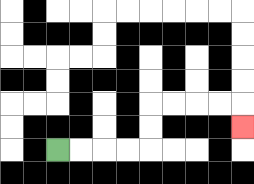{'start': '[2, 6]', 'end': '[10, 5]', 'path_directions': 'R,R,R,R,U,U,R,R,R,R,D', 'path_coordinates': '[[2, 6], [3, 6], [4, 6], [5, 6], [6, 6], [6, 5], [6, 4], [7, 4], [8, 4], [9, 4], [10, 4], [10, 5]]'}